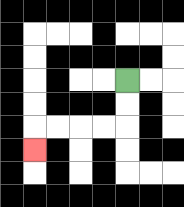{'start': '[5, 3]', 'end': '[1, 6]', 'path_directions': 'D,D,L,L,L,L,D', 'path_coordinates': '[[5, 3], [5, 4], [5, 5], [4, 5], [3, 5], [2, 5], [1, 5], [1, 6]]'}